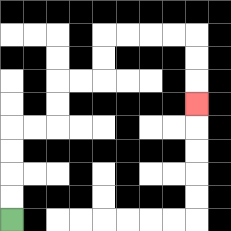{'start': '[0, 9]', 'end': '[8, 4]', 'path_directions': 'U,U,U,U,R,R,U,U,R,R,U,U,R,R,R,R,D,D,D', 'path_coordinates': '[[0, 9], [0, 8], [0, 7], [0, 6], [0, 5], [1, 5], [2, 5], [2, 4], [2, 3], [3, 3], [4, 3], [4, 2], [4, 1], [5, 1], [6, 1], [7, 1], [8, 1], [8, 2], [8, 3], [8, 4]]'}